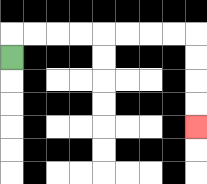{'start': '[0, 2]', 'end': '[8, 5]', 'path_directions': 'U,R,R,R,R,R,R,R,R,D,D,D,D', 'path_coordinates': '[[0, 2], [0, 1], [1, 1], [2, 1], [3, 1], [4, 1], [5, 1], [6, 1], [7, 1], [8, 1], [8, 2], [8, 3], [8, 4], [8, 5]]'}